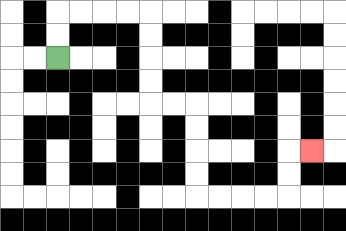{'start': '[2, 2]', 'end': '[13, 6]', 'path_directions': 'U,U,R,R,R,R,D,D,D,D,R,R,D,D,D,D,R,R,R,R,U,U,R', 'path_coordinates': '[[2, 2], [2, 1], [2, 0], [3, 0], [4, 0], [5, 0], [6, 0], [6, 1], [6, 2], [6, 3], [6, 4], [7, 4], [8, 4], [8, 5], [8, 6], [8, 7], [8, 8], [9, 8], [10, 8], [11, 8], [12, 8], [12, 7], [12, 6], [13, 6]]'}